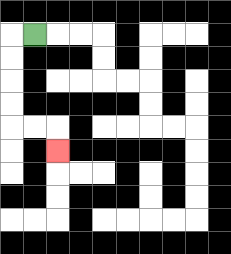{'start': '[1, 1]', 'end': '[2, 6]', 'path_directions': 'L,D,D,D,D,R,R,D', 'path_coordinates': '[[1, 1], [0, 1], [0, 2], [0, 3], [0, 4], [0, 5], [1, 5], [2, 5], [2, 6]]'}